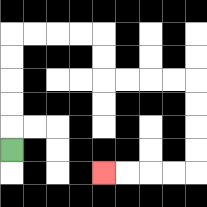{'start': '[0, 6]', 'end': '[4, 7]', 'path_directions': 'U,U,U,U,U,R,R,R,R,D,D,R,R,R,R,D,D,D,D,L,L,L,L', 'path_coordinates': '[[0, 6], [0, 5], [0, 4], [0, 3], [0, 2], [0, 1], [1, 1], [2, 1], [3, 1], [4, 1], [4, 2], [4, 3], [5, 3], [6, 3], [7, 3], [8, 3], [8, 4], [8, 5], [8, 6], [8, 7], [7, 7], [6, 7], [5, 7], [4, 7]]'}